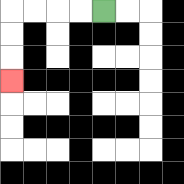{'start': '[4, 0]', 'end': '[0, 3]', 'path_directions': 'L,L,L,L,D,D,D', 'path_coordinates': '[[4, 0], [3, 0], [2, 0], [1, 0], [0, 0], [0, 1], [0, 2], [0, 3]]'}